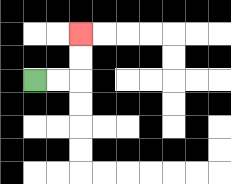{'start': '[1, 3]', 'end': '[3, 1]', 'path_directions': 'R,R,U,U', 'path_coordinates': '[[1, 3], [2, 3], [3, 3], [3, 2], [3, 1]]'}